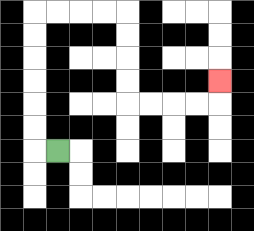{'start': '[2, 6]', 'end': '[9, 3]', 'path_directions': 'L,U,U,U,U,U,U,R,R,R,R,D,D,D,D,R,R,R,R,U', 'path_coordinates': '[[2, 6], [1, 6], [1, 5], [1, 4], [1, 3], [1, 2], [1, 1], [1, 0], [2, 0], [3, 0], [4, 0], [5, 0], [5, 1], [5, 2], [5, 3], [5, 4], [6, 4], [7, 4], [8, 4], [9, 4], [9, 3]]'}